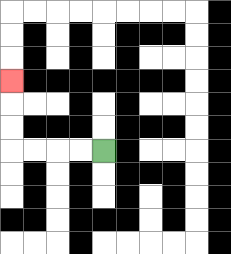{'start': '[4, 6]', 'end': '[0, 3]', 'path_directions': 'L,L,L,L,U,U,U', 'path_coordinates': '[[4, 6], [3, 6], [2, 6], [1, 6], [0, 6], [0, 5], [0, 4], [0, 3]]'}